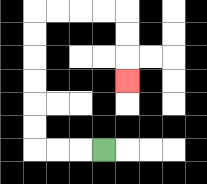{'start': '[4, 6]', 'end': '[5, 3]', 'path_directions': 'L,L,L,U,U,U,U,U,U,R,R,R,R,D,D,D', 'path_coordinates': '[[4, 6], [3, 6], [2, 6], [1, 6], [1, 5], [1, 4], [1, 3], [1, 2], [1, 1], [1, 0], [2, 0], [3, 0], [4, 0], [5, 0], [5, 1], [5, 2], [5, 3]]'}